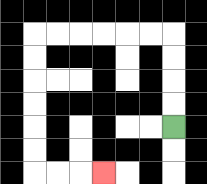{'start': '[7, 5]', 'end': '[4, 7]', 'path_directions': 'U,U,U,U,L,L,L,L,L,L,D,D,D,D,D,D,R,R,R', 'path_coordinates': '[[7, 5], [7, 4], [7, 3], [7, 2], [7, 1], [6, 1], [5, 1], [4, 1], [3, 1], [2, 1], [1, 1], [1, 2], [1, 3], [1, 4], [1, 5], [1, 6], [1, 7], [2, 7], [3, 7], [4, 7]]'}